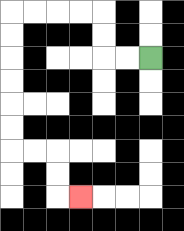{'start': '[6, 2]', 'end': '[3, 8]', 'path_directions': 'L,L,U,U,L,L,L,L,D,D,D,D,D,D,R,R,D,D,R', 'path_coordinates': '[[6, 2], [5, 2], [4, 2], [4, 1], [4, 0], [3, 0], [2, 0], [1, 0], [0, 0], [0, 1], [0, 2], [0, 3], [0, 4], [0, 5], [0, 6], [1, 6], [2, 6], [2, 7], [2, 8], [3, 8]]'}